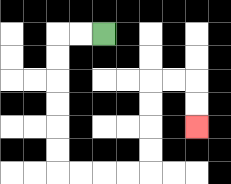{'start': '[4, 1]', 'end': '[8, 5]', 'path_directions': 'L,L,D,D,D,D,D,D,R,R,R,R,U,U,U,U,R,R,D,D', 'path_coordinates': '[[4, 1], [3, 1], [2, 1], [2, 2], [2, 3], [2, 4], [2, 5], [2, 6], [2, 7], [3, 7], [4, 7], [5, 7], [6, 7], [6, 6], [6, 5], [6, 4], [6, 3], [7, 3], [8, 3], [8, 4], [8, 5]]'}